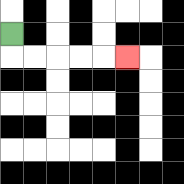{'start': '[0, 1]', 'end': '[5, 2]', 'path_directions': 'D,R,R,R,R,R', 'path_coordinates': '[[0, 1], [0, 2], [1, 2], [2, 2], [3, 2], [4, 2], [5, 2]]'}